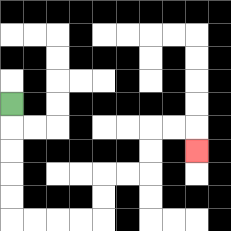{'start': '[0, 4]', 'end': '[8, 6]', 'path_directions': 'D,D,D,D,D,R,R,R,R,U,U,R,R,U,U,R,R,D', 'path_coordinates': '[[0, 4], [0, 5], [0, 6], [0, 7], [0, 8], [0, 9], [1, 9], [2, 9], [3, 9], [4, 9], [4, 8], [4, 7], [5, 7], [6, 7], [6, 6], [6, 5], [7, 5], [8, 5], [8, 6]]'}